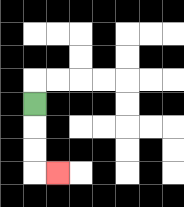{'start': '[1, 4]', 'end': '[2, 7]', 'path_directions': 'D,D,D,R', 'path_coordinates': '[[1, 4], [1, 5], [1, 6], [1, 7], [2, 7]]'}